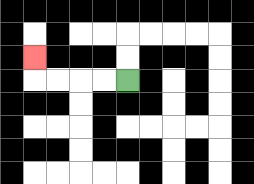{'start': '[5, 3]', 'end': '[1, 2]', 'path_directions': 'L,L,L,L,U', 'path_coordinates': '[[5, 3], [4, 3], [3, 3], [2, 3], [1, 3], [1, 2]]'}